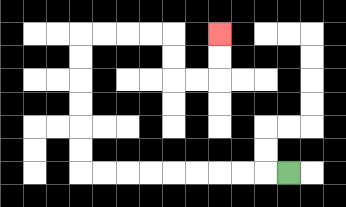{'start': '[12, 7]', 'end': '[9, 1]', 'path_directions': 'L,L,L,L,L,L,L,L,L,U,U,U,U,U,U,R,R,R,R,D,D,R,R,U,U', 'path_coordinates': '[[12, 7], [11, 7], [10, 7], [9, 7], [8, 7], [7, 7], [6, 7], [5, 7], [4, 7], [3, 7], [3, 6], [3, 5], [3, 4], [3, 3], [3, 2], [3, 1], [4, 1], [5, 1], [6, 1], [7, 1], [7, 2], [7, 3], [8, 3], [9, 3], [9, 2], [9, 1]]'}